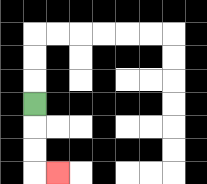{'start': '[1, 4]', 'end': '[2, 7]', 'path_directions': 'D,D,D,R', 'path_coordinates': '[[1, 4], [1, 5], [1, 6], [1, 7], [2, 7]]'}